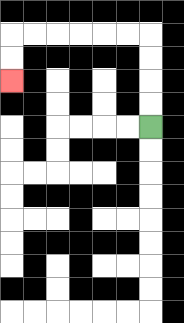{'start': '[6, 5]', 'end': '[0, 3]', 'path_directions': 'U,U,U,U,L,L,L,L,L,L,D,D', 'path_coordinates': '[[6, 5], [6, 4], [6, 3], [6, 2], [6, 1], [5, 1], [4, 1], [3, 1], [2, 1], [1, 1], [0, 1], [0, 2], [0, 3]]'}